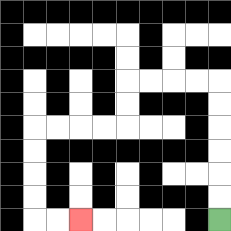{'start': '[9, 9]', 'end': '[3, 9]', 'path_directions': 'U,U,U,U,U,U,L,L,L,L,D,D,L,L,L,L,D,D,D,D,R,R', 'path_coordinates': '[[9, 9], [9, 8], [9, 7], [9, 6], [9, 5], [9, 4], [9, 3], [8, 3], [7, 3], [6, 3], [5, 3], [5, 4], [5, 5], [4, 5], [3, 5], [2, 5], [1, 5], [1, 6], [1, 7], [1, 8], [1, 9], [2, 9], [3, 9]]'}